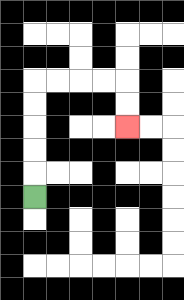{'start': '[1, 8]', 'end': '[5, 5]', 'path_directions': 'U,U,U,U,U,R,R,R,R,D,D', 'path_coordinates': '[[1, 8], [1, 7], [1, 6], [1, 5], [1, 4], [1, 3], [2, 3], [3, 3], [4, 3], [5, 3], [5, 4], [5, 5]]'}